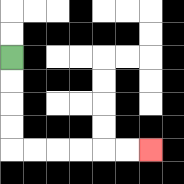{'start': '[0, 2]', 'end': '[6, 6]', 'path_directions': 'D,D,D,D,R,R,R,R,R,R', 'path_coordinates': '[[0, 2], [0, 3], [0, 4], [0, 5], [0, 6], [1, 6], [2, 6], [3, 6], [4, 6], [5, 6], [6, 6]]'}